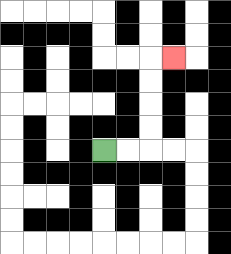{'start': '[4, 6]', 'end': '[7, 2]', 'path_directions': 'R,R,U,U,U,U,R', 'path_coordinates': '[[4, 6], [5, 6], [6, 6], [6, 5], [6, 4], [6, 3], [6, 2], [7, 2]]'}